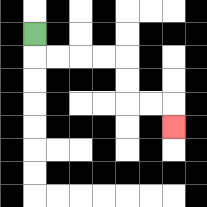{'start': '[1, 1]', 'end': '[7, 5]', 'path_directions': 'D,R,R,R,R,D,D,R,R,D', 'path_coordinates': '[[1, 1], [1, 2], [2, 2], [3, 2], [4, 2], [5, 2], [5, 3], [5, 4], [6, 4], [7, 4], [7, 5]]'}